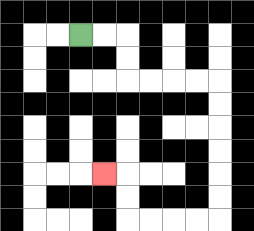{'start': '[3, 1]', 'end': '[4, 7]', 'path_directions': 'R,R,D,D,R,R,R,R,D,D,D,D,D,D,L,L,L,L,U,U,L', 'path_coordinates': '[[3, 1], [4, 1], [5, 1], [5, 2], [5, 3], [6, 3], [7, 3], [8, 3], [9, 3], [9, 4], [9, 5], [9, 6], [9, 7], [9, 8], [9, 9], [8, 9], [7, 9], [6, 9], [5, 9], [5, 8], [5, 7], [4, 7]]'}